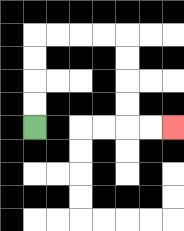{'start': '[1, 5]', 'end': '[7, 5]', 'path_directions': 'U,U,U,U,R,R,R,R,D,D,D,D,R,R', 'path_coordinates': '[[1, 5], [1, 4], [1, 3], [1, 2], [1, 1], [2, 1], [3, 1], [4, 1], [5, 1], [5, 2], [5, 3], [5, 4], [5, 5], [6, 5], [7, 5]]'}